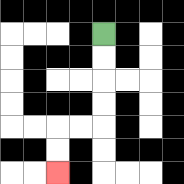{'start': '[4, 1]', 'end': '[2, 7]', 'path_directions': 'D,D,D,D,L,L,D,D', 'path_coordinates': '[[4, 1], [4, 2], [4, 3], [4, 4], [4, 5], [3, 5], [2, 5], [2, 6], [2, 7]]'}